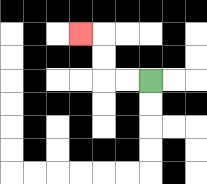{'start': '[6, 3]', 'end': '[3, 1]', 'path_directions': 'L,L,U,U,L', 'path_coordinates': '[[6, 3], [5, 3], [4, 3], [4, 2], [4, 1], [3, 1]]'}